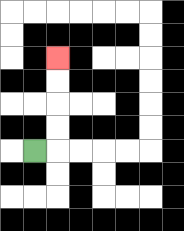{'start': '[1, 6]', 'end': '[2, 2]', 'path_directions': 'R,U,U,U,U', 'path_coordinates': '[[1, 6], [2, 6], [2, 5], [2, 4], [2, 3], [2, 2]]'}